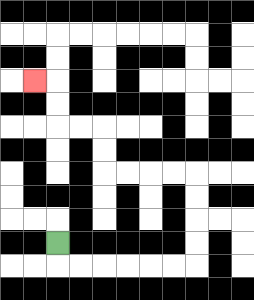{'start': '[2, 10]', 'end': '[1, 3]', 'path_directions': 'D,R,R,R,R,R,R,U,U,U,U,L,L,L,L,U,U,L,L,U,U,L', 'path_coordinates': '[[2, 10], [2, 11], [3, 11], [4, 11], [5, 11], [6, 11], [7, 11], [8, 11], [8, 10], [8, 9], [8, 8], [8, 7], [7, 7], [6, 7], [5, 7], [4, 7], [4, 6], [4, 5], [3, 5], [2, 5], [2, 4], [2, 3], [1, 3]]'}